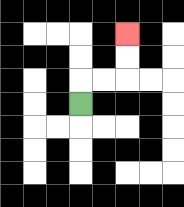{'start': '[3, 4]', 'end': '[5, 1]', 'path_directions': 'U,R,R,U,U', 'path_coordinates': '[[3, 4], [3, 3], [4, 3], [5, 3], [5, 2], [5, 1]]'}